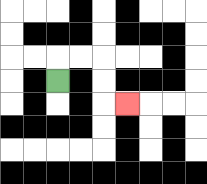{'start': '[2, 3]', 'end': '[5, 4]', 'path_directions': 'U,R,R,D,D,R', 'path_coordinates': '[[2, 3], [2, 2], [3, 2], [4, 2], [4, 3], [4, 4], [5, 4]]'}